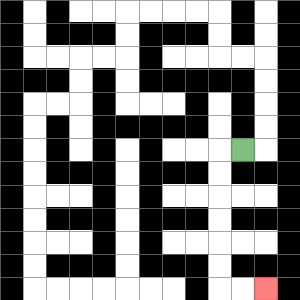{'start': '[10, 6]', 'end': '[11, 12]', 'path_directions': 'L,D,D,D,D,D,D,R,R', 'path_coordinates': '[[10, 6], [9, 6], [9, 7], [9, 8], [9, 9], [9, 10], [9, 11], [9, 12], [10, 12], [11, 12]]'}